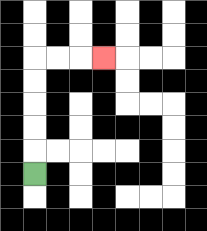{'start': '[1, 7]', 'end': '[4, 2]', 'path_directions': 'U,U,U,U,U,R,R,R', 'path_coordinates': '[[1, 7], [1, 6], [1, 5], [1, 4], [1, 3], [1, 2], [2, 2], [3, 2], [4, 2]]'}